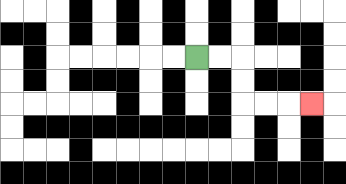{'start': '[8, 2]', 'end': '[13, 4]', 'path_directions': 'R,R,D,D,R,R,R', 'path_coordinates': '[[8, 2], [9, 2], [10, 2], [10, 3], [10, 4], [11, 4], [12, 4], [13, 4]]'}